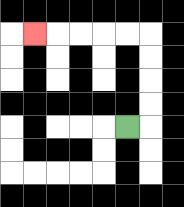{'start': '[5, 5]', 'end': '[1, 1]', 'path_directions': 'R,U,U,U,U,L,L,L,L,L', 'path_coordinates': '[[5, 5], [6, 5], [6, 4], [6, 3], [6, 2], [6, 1], [5, 1], [4, 1], [3, 1], [2, 1], [1, 1]]'}